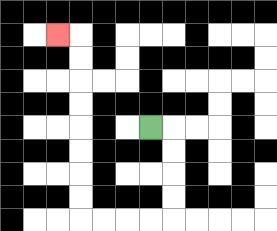{'start': '[6, 5]', 'end': '[2, 1]', 'path_directions': 'R,D,D,D,D,L,L,L,L,U,U,U,U,U,U,U,U,L', 'path_coordinates': '[[6, 5], [7, 5], [7, 6], [7, 7], [7, 8], [7, 9], [6, 9], [5, 9], [4, 9], [3, 9], [3, 8], [3, 7], [3, 6], [3, 5], [3, 4], [3, 3], [3, 2], [3, 1], [2, 1]]'}